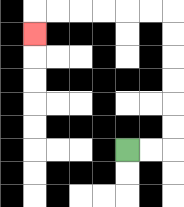{'start': '[5, 6]', 'end': '[1, 1]', 'path_directions': 'R,R,U,U,U,U,U,U,L,L,L,L,L,L,D', 'path_coordinates': '[[5, 6], [6, 6], [7, 6], [7, 5], [7, 4], [7, 3], [7, 2], [7, 1], [7, 0], [6, 0], [5, 0], [4, 0], [3, 0], [2, 0], [1, 0], [1, 1]]'}